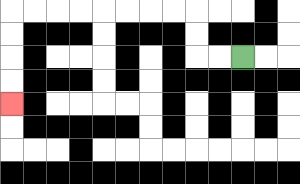{'start': '[10, 2]', 'end': '[0, 4]', 'path_directions': 'L,L,U,U,L,L,L,L,L,L,L,L,D,D,D,D', 'path_coordinates': '[[10, 2], [9, 2], [8, 2], [8, 1], [8, 0], [7, 0], [6, 0], [5, 0], [4, 0], [3, 0], [2, 0], [1, 0], [0, 0], [0, 1], [0, 2], [0, 3], [0, 4]]'}